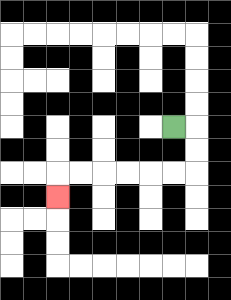{'start': '[7, 5]', 'end': '[2, 8]', 'path_directions': 'R,D,D,L,L,L,L,L,L,D', 'path_coordinates': '[[7, 5], [8, 5], [8, 6], [8, 7], [7, 7], [6, 7], [5, 7], [4, 7], [3, 7], [2, 7], [2, 8]]'}